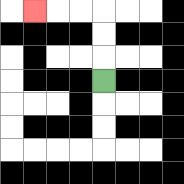{'start': '[4, 3]', 'end': '[1, 0]', 'path_directions': 'U,U,U,L,L,L', 'path_coordinates': '[[4, 3], [4, 2], [4, 1], [4, 0], [3, 0], [2, 0], [1, 0]]'}